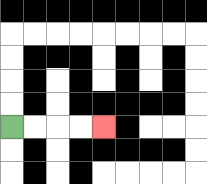{'start': '[0, 5]', 'end': '[4, 5]', 'path_directions': 'R,R,R,R', 'path_coordinates': '[[0, 5], [1, 5], [2, 5], [3, 5], [4, 5]]'}